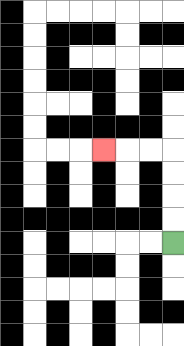{'start': '[7, 10]', 'end': '[4, 6]', 'path_directions': 'U,U,U,U,L,L,L', 'path_coordinates': '[[7, 10], [7, 9], [7, 8], [7, 7], [7, 6], [6, 6], [5, 6], [4, 6]]'}